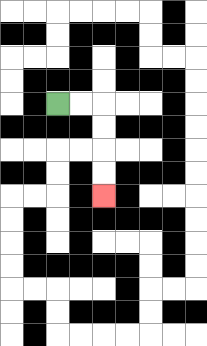{'start': '[2, 4]', 'end': '[4, 8]', 'path_directions': 'R,R,D,D,D,D', 'path_coordinates': '[[2, 4], [3, 4], [4, 4], [4, 5], [4, 6], [4, 7], [4, 8]]'}